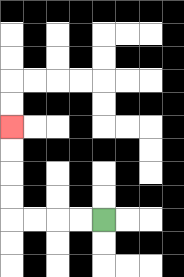{'start': '[4, 9]', 'end': '[0, 5]', 'path_directions': 'L,L,L,L,U,U,U,U', 'path_coordinates': '[[4, 9], [3, 9], [2, 9], [1, 9], [0, 9], [0, 8], [0, 7], [0, 6], [0, 5]]'}